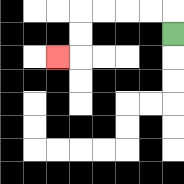{'start': '[7, 1]', 'end': '[2, 2]', 'path_directions': 'U,L,L,L,L,D,D,L', 'path_coordinates': '[[7, 1], [7, 0], [6, 0], [5, 0], [4, 0], [3, 0], [3, 1], [3, 2], [2, 2]]'}